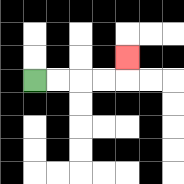{'start': '[1, 3]', 'end': '[5, 2]', 'path_directions': 'R,R,R,R,U', 'path_coordinates': '[[1, 3], [2, 3], [3, 3], [4, 3], [5, 3], [5, 2]]'}